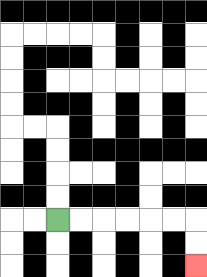{'start': '[2, 9]', 'end': '[8, 11]', 'path_directions': 'R,R,R,R,R,R,D,D', 'path_coordinates': '[[2, 9], [3, 9], [4, 9], [5, 9], [6, 9], [7, 9], [8, 9], [8, 10], [8, 11]]'}